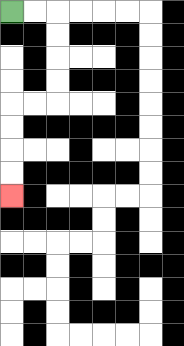{'start': '[0, 0]', 'end': '[0, 8]', 'path_directions': 'R,R,D,D,D,D,L,L,D,D,D,D', 'path_coordinates': '[[0, 0], [1, 0], [2, 0], [2, 1], [2, 2], [2, 3], [2, 4], [1, 4], [0, 4], [0, 5], [0, 6], [0, 7], [0, 8]]'}